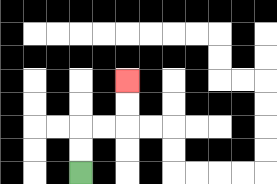{'start': '[3, 7]', 'end': '[5, 3]', 'path_directions': 'U,U,R,R,U,U', 'path_coordinates': '[[3, 7], [3, 6], [3, 5], [4, 5], [5, 5], [5, 4], [5, 3]]'}